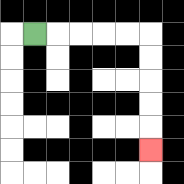{'start': '[1, 1]', 'end': '[6, 6]', 'path_directions': 'R,R,R,R,R,D,D,D,D,D', 'path_coordinates': '[[1, 1], [2, 1], [3, 1], [4, 1], [5, 1], [6, 1], [6, 2], [6, 3], [6, 4], [6, 5], [6, 6]]'}